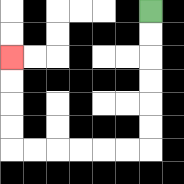{'start': '[6, 0]', 'end': '[0, 2]', 'path_directions': 'D,D,D,D,D,D,L,L,L,L,L,L,U,U,U,U', 'path_coordinates': '[[6, 0], [6, 1], [6, 2], [6, 3], [6, 4], [6, 5], [6, 6], [5, 6], [4, 6], [3, 6], [2, 6], [1, 6], [0, 6], [0, 5], [0, 4], [0, 3], [0, 2]]'}